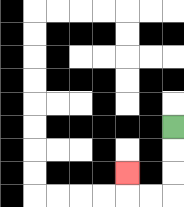{'start': '[7, 5]', 'end': '[5, 7]', 'path_directions': 'D,D,D,L,L,U', 'path_coordinates': '[[7, 5], [7, 6], [7, 7], [7, 8], [6, 8], [5, 8], [5, 7]]'}